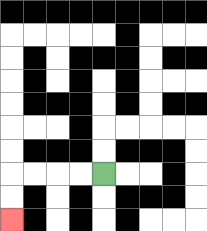{'start': '[4, 7]', 'end': '[0, 9]', 'path_directions': 'L,L,L,L,D,D', 'path_coordinates': '[[4, 7], [3, 7], [2, 7], [1, 7], [0, 7], [0, 8], [0, 9]]'}